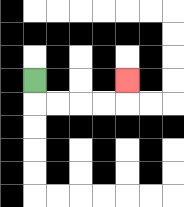{'start': '[1, 3]', 'end': '[5, 3]', 'path_directions': 'D,R,R,R,R,U', 'path_coordinates': '[[1, 3], [1, 4], [2, 4], [3, 4], [4, 4], [5, 4], [5, 3]]'}